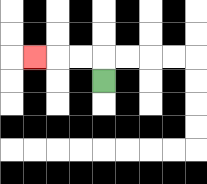{'start': '[4, 3]', 'end': '[1, 2]', 'path_directions': 'U,L,L,L', 'path_coordinates': '[[4, 3], [4, 2], [3, 2], [2, 2], [1, 2]]'}